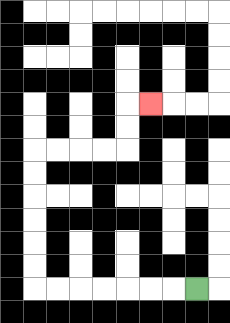{'start': '[8, 12]', 'end': '[6, 4]', 'path_directions': 'L,L,L,L,L,L,L,U,U,U,U,U,U,R,R,R,R,U,U,R', 'path_coordinates': '[[8, 12], [7, 12], [6, 12], [5, 12], [4, 12], [3, 12], [2, 12], [1, 12], [1, 11], [1, 10], [1, 9], [1, 8], [1, 7], [1, 6], [2, 6], [3, 6], [4, 6], [5, 6], [5, 5], [5, 4], [6, 4]]'}